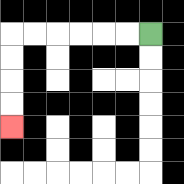{'start': '[6, 1]', 'end': '[0, 5]', 'path_directions': 'L,L,L,L,L,L,D,D,D,D', 'path_coordinates': '[[6, 1], [5, 1], [4, 1], [3, 1], [2, 1], [1, 1], [0, 1], [0, 2], [0, 3], [0, 4], [0, 5]]'}